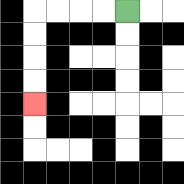{'start': '[5, 0]', 'end': '[1, 4]', 'path_directions': 'L,L,L,L,D,D,D,D', 'path_coordinates': '[[5, 0], [4, 0], [3, 0], [2, 0], [1, 0], [1, 1], [1, 2], [1, 3], [1, 4]]'}